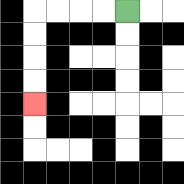{'start': '[5, 0]', 'end': '[1, 4]', 'path_directions': 'L,L,L,L,D,D,D,D', 'path_coordinates': '[[5, 0], [4, 0], [3, 0], [2, 0], [1, 0], [1, 1], [1, 2], [1, 3], [1, 4]]'}